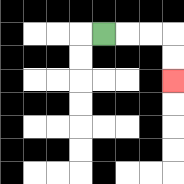{'start': '[4, 1]', 'end': '[7, 3]', 'path_directions': 'R,R,R,D,D', 'path_coordinates': '[[4, 1], [5, 1], [6, 1], [7, 1], [7, 2], [7, 3]]'}